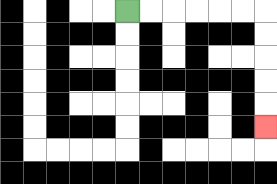{'start': '[5, 0]', 'end': '[11, 5]', 'path_directions': 'R,R,R,R,R,R,D,D,D,D,D', 'path_coordinates': '[[5, 0], [6, 0], [7, 0], [8, 0], [9, 0], [10, 0], [11, 0], [11, 1], [11, 2], [11, 3], [11, 4], [11, 5]]'}